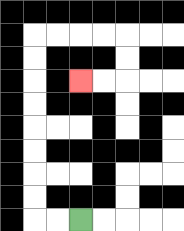{'start': '[3, 9]', 'end': '[3, 3]', 'path_directions': 'L,L,U,U,U,U,U,U,U,U,R,R,R,R,D,D,L,L', 'path_coordinates': '[[3, 9], [2, 9], [1, 9], [1, 8], [1, 7], [1, 6], [1, 5], [1, 4], [1, 3], [1, 2], [1, 1], [2, 1], [3, 1], [4, 1], [5, 1], [5, 2], [5, 3], [4, 3], [3, 3]]'}